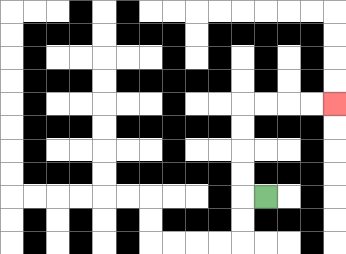{'start': '[11, 8]', 'end': '[14, 4]', 'path_directions': 'L,U,U,U,U,R,R,R,R', 'path_coordinates': '[[11, 8], [10, 8], [10, 7], [10, 6], [10, 5], [10, 4], [11, 4], [12, 4], [13, 4], [14, 4]]'}